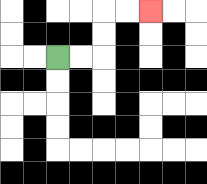{'start': '[2, 2]', 'end': '[6, 0]', 'path_directions': 'R,R,U,U,R,R', 'path_coordinates': '[[2, 2], [3, 2], [4, 2], [4, 1], [4, 0], [5, 0], [6, 0]]'}